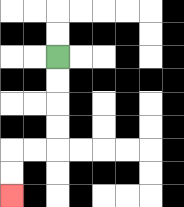{'start': '[2, 2]', 'end': '[0, 8]', 'path_directions': 'D,D,D,D,L,L,D,D', 'path_coordinates': '[[2, 2], [2, 3], [2, 4], [2, 5], [2, 6], [1, 6], [0, 6], [0, 7], [0, 8]]'}